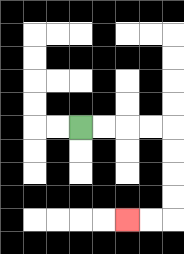{'start': '[3, 5]', 'end': '[5, 9]', 'path_directions': 'R,R,R,R,D,D,D,D,L,L', 'path_coordinates': '[[3, 5], [4, 5], [5, 5], [6, 5], [7, 5], [7, 6], [7, 7], [7, 8], [7, 9], [6, 9], [5, 9]]'}